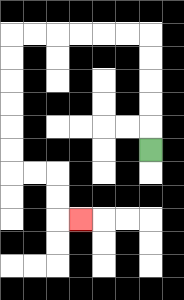{'start': '[6, 6]', 'end': '[3, 9]', 'path_directions': 'U,U,U,U,U,L,L,L,L,L,L,D,D,D,D,D,D,R,R,D,D,R', 'path_coordinates': '[[6, 6], [6, 5], [6, 4], [6, 3], [6, 2], [6, 1], [5, 1], [4, 1], [3, 1], [2, 1], [1, 1], [0, 1], [0, 2], [0, 3], [0, 4], [0, 5], [0, 6], [0, 7], [1, 7], [2, 7], [2, 8], [2, 9], [3, 9]]'}